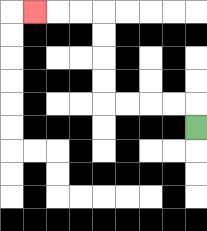{'start': '[8, 5]', 'end': '[1, 0]', 'path_directions': 'U,L,L,L,L,U,U,U,U,L,L,L', 'path_coordinates': '[[8, 5], [8, 4], [7, 4], [6, 4], [5, 4], [4, 4], [4, 3], [4, 2], [4, 1], [4, 0], [3, 0], [2, 0], [1, 0]]'}